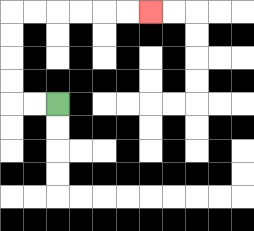{'start': '[2, 4]', 'end': '[6, 0]', 'path_directions': 'L,L,U,U,U,U,R,R,R,R,R,R', 'path_coordinates': '[[2, 4], [1, 4], [0, 4], [0, 3], [0, 2], [0, 1], [0, 0], [1, 0], [2, 0], [3, 0], [4, 0], [5, 0], [6, 0]]'}